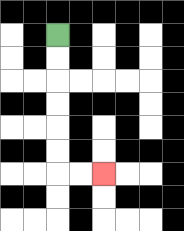{'start': '[2, 1]', 'end': '[4, 7]', 'path_directions': 'D,D,D,D,D,D,R,R', 'path_coordinates': '[[2, 1], [2, 2], [2, 3], [2, 4], [2, 5], [2, 6], [2, 7], [3, 7], [4, 7]]'}